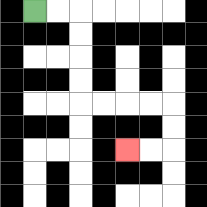{'start': '[1, 0]', 'end': '[5, 6]', 'path_directions': 'R,R,D,D,D,D,R,R,R,R,D,D,L,L', 'path_coordinates': '[[1, 0], [2, 0], [3, 0], [3, 1], [3, 2], [3, 3], [3, 4], [4, 4], [5, 4], [6, 4], [7, 4], [7, 5], [7, 6], [6, 6], [5, 6]]'}